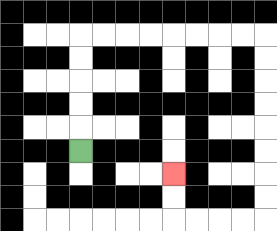{'start': '[3, 6]', 'end': '[7, 7]', 'path_directions': 'U,U,U,U,U,R,R,R,R,R,R,R,R,D,D,D,D,D,D,D,D,L,L,L,L,U,U', 'path_coordinates': '[[3, 6], [3, 5], [3, 4], [3, 3], [3, 2], [3, 1], [4, 1], [5, 1], [6, 1], [7, 1], [8, 1], [9, 1], [10, 1], [11, 1], [11, 2], [11, 3], [11, 4], [11, 5], [11, 6], [11, 7], [11, 8], [11, 9], [10, 9], [9, 9], [8, 9], [7, 9], [7, 8], [7, 7]]'}